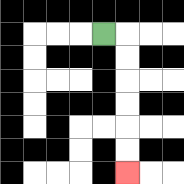{'start': '[4, 1]', 'end': '[5, 7]', 'path_directions': 'R,D,D,D,D,D,D', 'path_coordinates': '[[4, 1], [5, 1], [5, 2], [5, 3], [5, 4], [5, 5], [5, 6], [5, 7]]'}